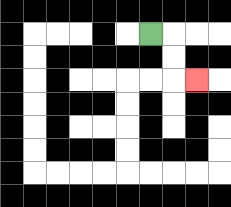{'start': '[6, 1]', 'end': '[8, 3]', 'path_directions': 'R,D,D,R', 'path_coordinates': '[[6, 1], [7, 1], [7, 2], [7, 3], [8, 3]]'}